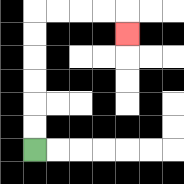{'start': '[1, 6]', 'end': '[5, 1]', 'path_directions': 'U,U,U,U,U,U,R,R,R,R,D', 'path_coordinates': '[[1, 6], [1, 5], [1, 4], [1, 3], [1, 2], [1, 1], [1, 0], [2, 0], [3, 0], [4, 0], [5, 0], [5, 1]]'}